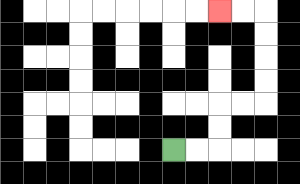{'start': '[7, 6]', 'end': '[9, 0]', 'path_directions': 'R,R,U,U,R,R,U,U,U,U,L,L', 'path_coordinates': '[[7, 6], [8, 6], [9, 6], [9, 5], [9, 4], [10, 4], [11, 4], [11, 3], [11, 2], [11, 1], [11, 0], [10, 0], [9, 0]]'}